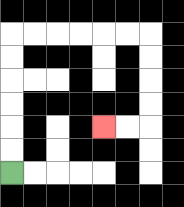{'start': '[0, 7]', 'end': '[4, 5]', 'path_directions': 'U,U,U,U,U,U,R,R,R,R,R,R,D,D,D,D,L,L', 'path_coordinates': '[[0, 7], [0, 6], [0, 5], [0, 4], [0, 3], [0, 2], [0, 1], [1, 1], [2, 1], [3, 1], [4, 1], [5, 1], [6, 1], [6, 2], [6, 3], [6, 4], [6, 5], [5, 5], [4, 5]]'}